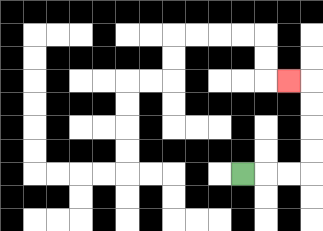{'start': '[10, 7]', 'end': '[12, 3]', 'path_directions': 'R,R,R,U,U,U,U,L', 'path_coordinates': '[[10, 7], [11, 7], [12, 7], [13, 7], [13, 6], [13, 5], [13, 4], [13, 3], [12, 3]]'}